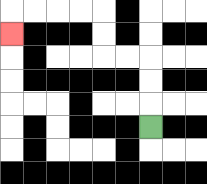{'start': '[6, 5]', 'end': '[0, 1]', 'path_directions': 'U,U,U,L,L,U,U,L,L,L,L,D', 'path_coordinates': '[[6, 5], [6, 4], [6, 3], [6, 2], [5, 2], [4, 2], [4, 1], [4, 0], [3, 0], [2, 0], [1, 0], [0, 0], [0, 1]]'}